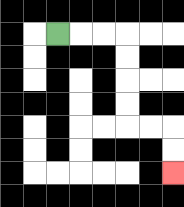{'start': '[2, 1]', 'end': '[7, 7]', 'path_directions': 'R,R,R,D,D,D,D,R,R,D,D', 'path_coordinates': '[[2, 1], [3, 1], [4, 1], [5, 1], [5, 2], [5, 3], [5, 4], [5, 5], [6, 5], [7, 5], [7, 6], [7, 7]]'}